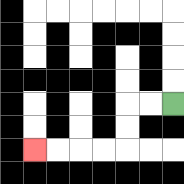{'start': '[7, 4]', 'end': '[1, 6]', 'path_directions': 'L,L,D,D,L,L,L,L', 'path_coordinates': '[[7, 4], [6, 4], [5, 4], [5, 5], [5, 6], [4, 6], [3, 6], [2, 6], [1, 6]]'}